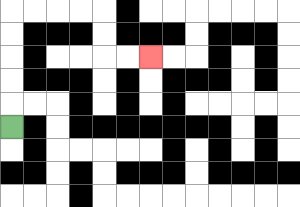{'start': '[0, 5]', 'end': '[6, 2]', 'path_directions': 'U,U,U,U,U,R,R,R,R,D,D,R,R', 'path_coordinates': '[[0, 5], [0, 4], [0, 3], [0, 2], [0, 1], [0, 0], [1, 0], [2, 0], [3, 0], [4, 0], [4, 1], [4, 2], [5, 2], [6, 2]]'}